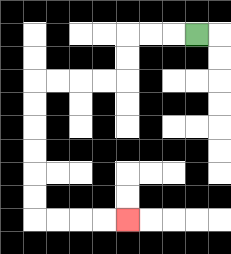{'start': '[8, 1]', 'end': '[5, 9]', 'path_directions': 'L,L,L,D,D,L,L,L,L,D,D,D,D,D,D,R,R,R,R', 'path_coordinates': '[[8, 1], [7, 1], [6, 1], [5, 1], [5, 2], [5, 3], [4, 3], [3, 3], [2, 3], [1, 3], [1, 4], [1, 5], [1, 6], [1, 7], [1, 8], [1, 9], [2, 9], [3, 9], [4, 9], [5, 9]]'}